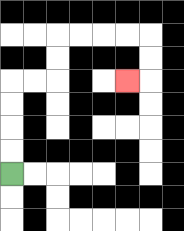{'start': '[0, 7]', 'end': '[5, 3]', 'path_directions': 'U,U,U,U,R,R,U,U,R,R,R,R,D,D,L', 'path_coordinates': '[[0, 7], [0, 6], [0, 5], [0, 4], [0, 3], [1, 3], [2, 3], [2, 2], [2, 1], [3, 1], [4, 1], [5, 1], [6, 1], [6, 2], [6, 3], [5, 3]]'}